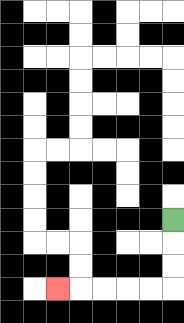{'start': '[7, 9]', 'end': '[2, 12]', 'path_directions': 'D,D,D,L,L,L,L,L', 'path_coordinates': '[[7, 9], [7, 10], [7, 11], [7, 12], [6, 12], [5, 12], [4, 12], [3, 12], [2, 12]]'}